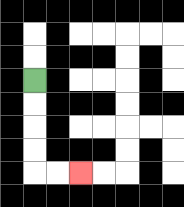{'start': '[1, 3]', 'end': '[3, 7]', 'path_directions': 'D,D,D,D,R,R', 'path_coordinates': '[[1, 3], [1, 4], [1, 5], [1, 6], [1, 7], [2, 7], [3, 7]]'}